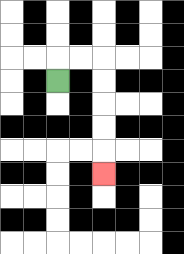{'start': '[2, 3]', 'end': '[4, 7]', 'path_directions': 'U,R,R,D,D,D,D,D', 'path_coordinates': '[[2, 3], [2, 2], [3, 2], [4, 2], [4, 3], [4, 4], [4, 5], [4, 6], [4, 7]]'}